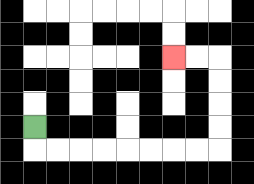{'start': '[1, 5]', 'end': '[7, 2]', 'path_directions': 'D,R,R,R,R,R,R,R,R,U,U,U,U,L,L', 'path_coordinates': '[[1, 5], [1, 6], [2, 6], [3, 6], [4, 6], [5, 6], [6, 6], [7, 6], [8, 6], [9, 6], [9, 5], [9, 4], [9, 3], [9, 2], [8, 2], [7, 2]]'}